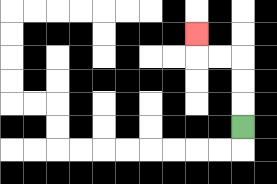{'start': '[10, 5]', 'end': '[8, 1]', 'path_directions': 'U,U,U,L,L,U', 'path_coordinates': '[[10, 5], [10, 4], [10, 3], [10, 2], [9, 2], [8, 2], [8, 1]]'}